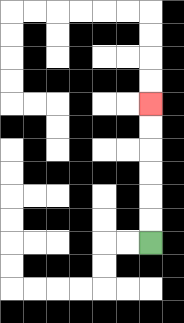{'start': '[6, 10]', 'end': '[6, 4]', 'path_directions': 'U,U,U,U,U,U', 'path_coordinates': '[[6, 10], [6, 9], [6, 8], [6, 7], [6, 6], [6, 5], [6, 4]]'}